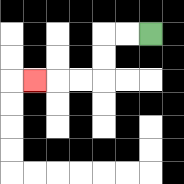{'start': '[6, 1]', 'end': '[1, 3]', 'path_directions': 'L,L,D,D,L,L,L', 'path_coordinates': '[[6, 1], [5, 1], [4, 1], [4, 2], [4, 3], [3, 3], [2, 3], [1, 3]]'}